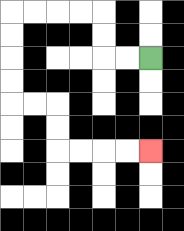{'start': '[6, 2]', 'end': '[6, 6]', 'path_directions': 'L,L,U,U,L,L,L,L,D,D,D,D,R,R,D,D,R,R,R,R', 'path_coordinates': '[[6, 2], [5, 2], [4, 2], [4, 1], [4, 0], [3, 0], [2, 0], [1, 0], [0, 0], [0, 1], [0, 2], [0, 3], [0, 4], [1, 4], [2, 4], [2, 5], [2, 6], [3, 6], [4, 6], [5, 6], [6, 6]]'}